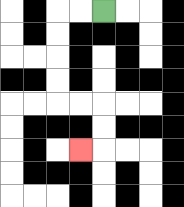{'start': '[4, 0]', 'end': '[3, 6]', 'path_directions': 'L,L,D,D,D,D,R,R,D,D,L', 'path_coordinates': '[[4, 0], [3, 0], [2, 0], [2, 1], [2, 2], [2, 3], [2, 4], [3, 4], [4, 4], [4, 5], [4, 6], [3, 6]]'}